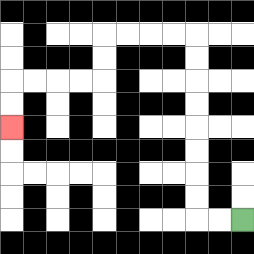{'start': '[10, 9]', 'end': '[0, 5]', 'path_directions': 'L,L,U,U,U,U,U,U,U,U,L,L,L,L,D,D,L,L,L,L,D,D', 'path_coordinates': '[[10, 9], [9, 9], [8, 9], [8, 8], [8, 7], [8, 6], [8, 5], [8, 4], [8, 3], [8, 2], [8, 1], [7, 1], [6, 1], [5, 1], [4, 1], [4, 2], [4, 3], [3, 3], [2, 3], [1, 3], [0, 3], [0, 4], [0, 5]]'}